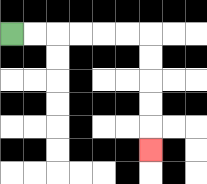{'start': '[0, 1]', 'end': '[6, 6]', 'path_directions': 'R,R,R,R,R,R,D,D,D,D,D', 'path_coordinates': '[[0, 1], [1, 1], [2, 1], [3, 1], [4, 1], [5, 1], [6, 1], [6, 2], [6, 3], [6, 4], [6, 5], [6, 6]]'}